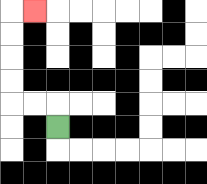{'start': '[2, 5]', 'end': '[1, 0]', 'path_directions': 'U,L,L,U,U,U,U,R', 'path_coordinates': '[[2, 5], [2, 4], [1, 4], [0, 4], [0, 3], [0, 2], [0, 1], [0, 0], [1, 0]]'}